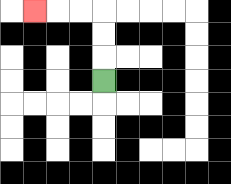{'start': '[4, 3]', 'end': '[1, 0]', 'path_directions': 'U,U,U,L,L,L', 'path_coordinates': '[[4, 3], [4, 2], [4, 1], [4, 0], [3, 0], [2, 0], [1, 0]]'}